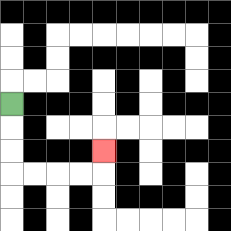{'start': '[0, 4]', 'end': '[4, 6]', 'path_directions': 'D,D,D,R,R,R,R,U', 'path_coordinates': '[[0, 4], [0, 5], [0, 6], [0, 7], [1, 7], [2, 7], [3, 7], [4, 7], [4, 6]]'}